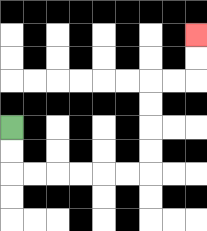{'start': '[0, 5]', 'end': '[8, 1]', 'path_directions': 'D,D,R,R,R,R,R,R,U,U,U,U,R,R,U,U', 'path_coordinates': '[[0, 5], [0, 6], [0, 7], [1, 7], [2, 7], [3, 7], [4, 7], [5, 7], [6, 7], [6, 6], [6, 5], [6, 4], [6, 3], [7, 3], [8, 3], [8, 2], [8, 1]]'}